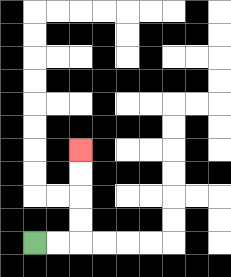{'start': '[1, 10]', 'end': '[3, 6]', 'path_directions': 'R,R,U,U,U,U', 'path_coordinates': '[[1, 10], [2, 10], [3, 10], [3, 9], [3, 8], [3, 7], [3, 6]]'}